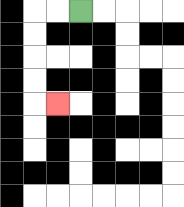{'start': '[3, 0]', 'end': '[2, 4]', 'path_directions': 'L,L,D,D,D,D,R', 'path_coordinates': '[[3, 0], [2, 0], [1, 0], [1, 1], [1, 2], [1, 3], [1, 4], [2, 4]]'}